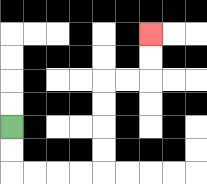{'start': '[0, 5]', 'end': '[6, 1]', 'path_directions': 'D,D,R,R,R,R,U,U,U,U,R,R,U,U', 'path_coordinates': '[[0, 5], [0, 6], [0, 7], [1, 7], [2, 7], [3, 7], [4, 7], [4, 6], [4, 5], [4, 4], [4, 3], [5, 3], [6, 3], [6, 2], [6, 1]]'}